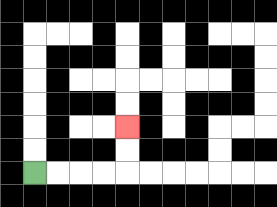{'start': '[1, 7]', 'end': '[5, 5]', 'path_directions': 'R,R,R,R,U,U', 'path_coordinates': '[[1, 7], [2, 7], [3, 7], [4, 7], [5, 7], [5, 6], [5, 5]]'}